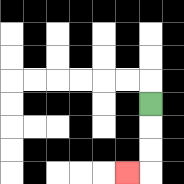{'start': '[6, 4]', 'end': '[5, 7]', 'path_directions': 'D,D,D,L', 'path_coordinates': '[[6, 4], [6, 5], [6, 6], [6, 7], [5, 7]]'}